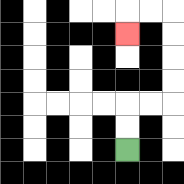{'start': '[5, 6]', 'end': '[5, 1]', 'path_directions': 'U,U,R,R,U,U,U,U,L,L,D', 'path_coordinates': '[[5, 6], [5, 5], [5, 4], [6, 4], [7, 4], [7, 3], [7, 2], [7, 1], [7, 0], [6, 0], [5, 0], [5, 1]]'}